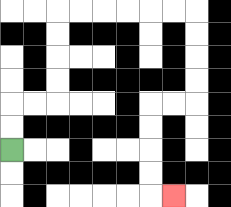{'start': '[0, 6]', 'end': '[7, 8]', 'path_directions': 'U,U,R,R,U,U,U,U,R,R,R,R,R,R,D,D,D,D,L,L,D,D,D,D,R', 'path_coordinates': '[[0, 6], [0, 5], [0, 4], [1, 4], [2, 4], [2, 3], [2, 2], [2, 1], [2, 0], [3, 0], [4, 0], [5, 0], [6, 0], [7, 0], [8, 0], [8, 1], [8, 2], [8, 3], [8, 4], [7, 4], [6, 4], [6, 5], [6, 6], [6, 7], [6, 8], [7, 8]]'}